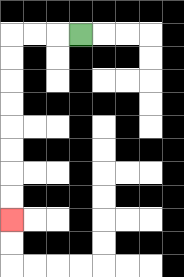{'start': '[3, 1]', 'end': '[0, 9]', 'path_directions': 'L,L,L,D,D,D,D,D,D,D,D', 'path_coordinates': '[[3, 1], [2, 1], [1, 1], [0, 1], [0, 2], [0, 3], [0, 4], [0, 5], [0, 6], [0, 7], [0, 8], [0, 9]]'}